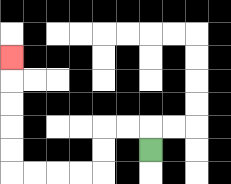{'start': '[6, 6]', 'end': '[0, 2]', 'path_directions': 'U,L,L,D,D,L,L,L,L,U,U,U,U,U', 'path_coordinates': '[[6, 6], [6, 5], [5, 5], [4, 5], [4, 6], [4, 7], [3, 7], [2, 7], [1, 7], [0, 7], [0, 6], [0, 5], [0, 4], [0, 3], [0, 2]]'}